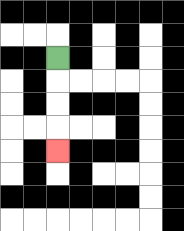{'start': '[2, 2]', 'end': '[2, 6]', 'path_directions': 'D,D,D,D', 'path_coordinates': '[[2, 2], [2, 3], [2, 4], [2, 5], [2, 6]]'}